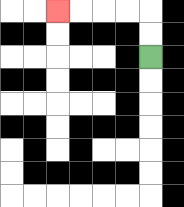{'start': '[6, 2]', 'end': '[2, 0]', 'path_directions': 'U,U,L,L,L,L', 'path_coordinates': '[[6, 2], [6, 1], [6, 0], [5, 0], [4, 0], [3, 0], [2, 0]]'}